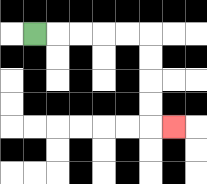{'start': '[1, 1]', 'end': '[7, 5]', 'path_directions': 'R,R,R,R,R,D,D,D,D,R', 'path_coordinates': '[[1, 1], [2, 1], [3, 1], [4, 1], [5, 1], [6, 1], [6, 2], [6, 3], [6, 4], [6, 5], [7, 5]]'}